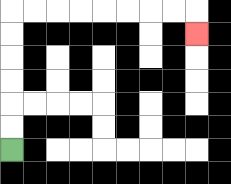{'start': '[0, 6]', 'end': '[8, 1]', 'path_directions': 'U,U,U,U,U,U,R,R,R,R,R,R,R,R,D', 'path_coordinates': '[[0, 6], [0, 5], [0, 4], [0, 3], [0, 2], [0, 1], [0, 0], [1, 0], [2, 0], [3, 0], [4, 0], [5, 0], [6, 0], [7, 0], [8, 0], [8, 1]]'}